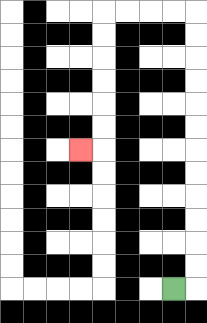{'start': '[7, 12]', 'end': '[3, 6]', 'path_directions': 'R,U,U,U,U,U,U,U,U,U,U,U,U,L,L,L,L,D,D,D,D,D,D,L', 'path_coordinates': '[[7, 12], [8, 12], [8, 11], [8, 10], [8, 9], [8, 8], [8, 7], [8, 6], [8, 5], [8, 4], [8, 3], [8, 2], [8, 1], [8, 0], [7, 0], [6, 0], [5, 0], [4, 0], [4, 1], [4, 2], [4, 3], [4, 4], [4, 5], [4, 6], [3, 6]]'}